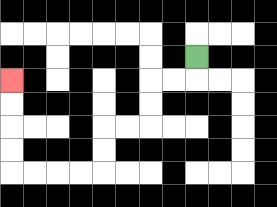{'start': '[8, 2]', 'end': '[0, 3]', 'path_directions': 'D,L,L,D,D,L,L,D,D,L,L,L,L,U,U,U,U', 'path_coordinates': '[[8, 2], [8, 3], [7, 3], [6, 3], [6, 4], [6, 5], [5, 5], [4, 5], [4, 6], [4, 7], [3, 7], [2, 7], [1, 7], [0, 7], [0, 6], [0, 5], [0, 4], [0, 3]]'}